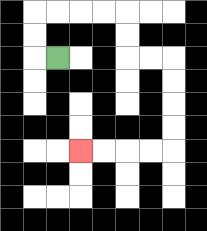{'start': '[2, 2]', 'end': '[3, 6]', 'path_directions': 'L,U,U,R,R,R,R,D,D,R,R,D,D,D,D,L,L,L,L', 'path_coordinates': '[[2, 2], [1, 2], [1, 1], [1, 0], [2, 0], [3, 0], [4, 0], [5, 0], [5, 1], [5, 2], [6, 2], [7, 2], [7, 3], [7, 4], [7, 5], [7, 6], [6, 6], [5, 6], [4, 6], [3, 6]]'}